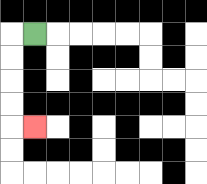{'start': '[1, 1]', 'end': '[1, 5]', 'path_directions': 'L,D,D,D,D,R', 'path_coordinates': '[[1, 1], [0, 1], [0, 2], [0, 3], [0, 4], [0, 5], [1, 5]]'}